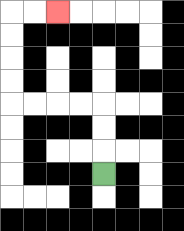{'start': '[4, 7]', 'end': '[2, 0]', 'path_directions': 'U,U,U,L,L,L,L,U,U,U,U,R,R', 'path_coordinates': '[[4, 7], [4, 6], [4, 5], [4, 4], [3, 4], [2, 4], [1, 4], [0, 4], [0, 3], [0, 2], [0, 1], [0, 0], [1, 0], [2, 0]]'}